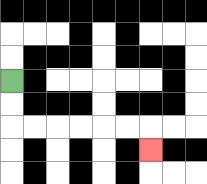{'start': '[0, 3]', 'end': '[6, 6]', 'path_directions': 'D,D,R,R,R,R,R,R,D', 'path_coordinates': '[[0, 3], [0, 4], [0, 5], [1, 5], [2, 5], [3, 5], [4, 5], [5, 5], [6, 5], [6, 6]]'}